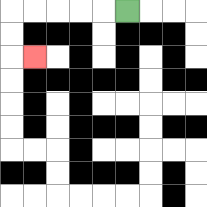{'start': '[5, 0]', 'end': '[1, 2]', 'path_directions': 'L,L,L,L,L,D,D,R', 'path_coordinates': '[[5, 0], [4, 0], [3, 0], [2, 0], [1, 0], [0, 0], [0, 1], [0, 2], [1, 2]]'}